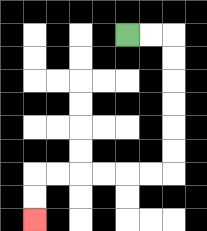{'start': '[5, 1]', 'end': '[1, 9]', 'path_directions': 'R,R,D,D,D,D,D,D,L,L,L,L,L,L,D,D', 'path_coordinates': '[[5, 1], [6, 1], [7, 1], [7, 2], [7, 3], [7, 4], [7, 5], [7, 6], [7, 7], [6, 7], [5, 7], [4, 7], [3, 7], [2, 7], [1, 7], [1, 8], [1, 9]]'}